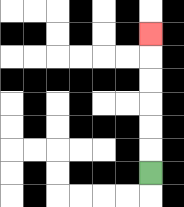{'start': '[6, 7]', 'end': '[6, 1]', 'path_directions': 'U,U,U,U,U,U', 'path_coordinates': '[[6, 7], [6, 6], [6, 5], [6, 4], [6, 3], [6, 2], [6, 1]]'}